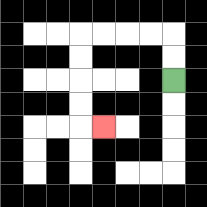{'start': '[7, 3]', 'end': '[4, 5]', 'path_directions': 'U,U,L,L,L,L,D,D,D,D,R', 'path_coordinates': '[[7, 3], [7, 2], [7, 1], [6, 1], [5, 1], [4, 1], [3, 1], [3, 2], [3, 3], [3, 4], [3, 5], [4, 5]]'}